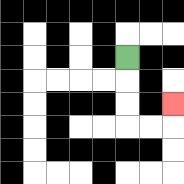{'start': '[5, 2]', 'end': '[7, 4]', 'path_directions': 'D,D,D,R,R,U', 'path_coordinates': '[[5, 2], [5, 3], [5, 4], [5, 5], [6, 5], [7, 5], [7, 4]]'}